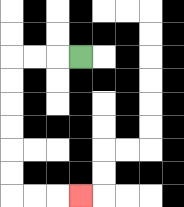{'start': '[3, 2]', 'end': '[3, 8]', 'path_directions': 'L,L,L,D,D,D,D,D,D,R,R,R', 'path_coordinates': '[[3, 2], [2, 2], [1, 2], [0, 2], [0, 3], [0, 4], [0, 5], [0, 6], [0, 7], [0, 8], [1, 8], [2, 8], [3, 8]]'}